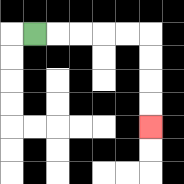{'start': '[1, 1]', 'end': '[6, 5]', 'path_directions': 'R,R,R,R,R,D,D,D,D', 'path_coordinates': '[[1, 1], [2, 1], [3, 1], [4, 1], [5, 1], [6, 1], [6, 2], [6, 3], [6, 4], [6, 5]]'}